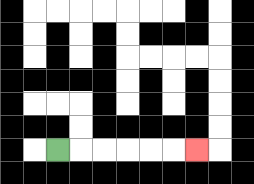{'start': '[2, 6]', 'end': '[8, 6]', 'path_directions': 'R,R,R,R,R,R', 'path_coordinates': '[[2, 6], [3, 6], [4, 6], [5, 6], [6, 6], [7, 6], [8, 6]]'}